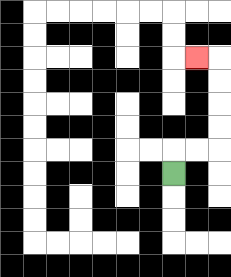{'start': '[7, 7]', 'end': '[8, 2]', 'path_directions': 'U,R,R,U,U,U,U,L', 'path_coordinates': '[[7, 7], [7, 6], [8, 6], [9, 6], [9, 5], [9, 4], [9, 3], [9, 2], [8, 2]]'}